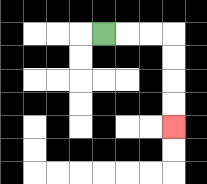{'start': '[4, 1]', 'end': '[7, 5]', 'path_directions': 'R,R,R,D,D,D,D', 'path_coordinates': '[[4, 1], [5, 1], [6, 1], [7, 1], [7, 2], [7, 3], [7, 4], [7, 5]]'}